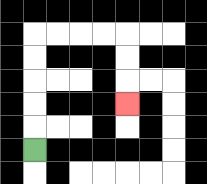{'start': '[1, 6]', 'end': '[5, 4]', 'path_directions': 'U,U,U,U,U,R,R,R,R,D,D,D', 'path_coordinates': '[[1, 6], [1, 5], [1, 4], [1, 3], [1, 2], [1, 1], [2, 1], [3, 1], [4, 1], [5, 1], [5, 2], [5, 3], [5, 4]]'}